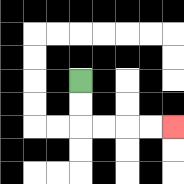{'start': '[3, 3]', 'end': '[7, 5]', 'path_directions': 'D,D,R,R,R,R', 'path_coordinates': '[[3, 3], [3, 4], [3, 5], [4, 5], [5, 5], [6, 5], [7, 5]]'}